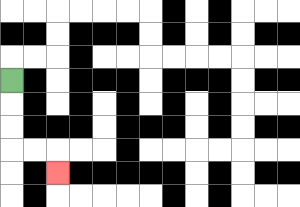{'start': '[0, 3]', 'end': '[2, 7]', 'path_directions': 'D,D,D,R,R,D', 'path_coordinates': '[[0, 3], [0, 4], [0, 5], [0, 6], [1, 6], [2, 6], [2, 7]]'}